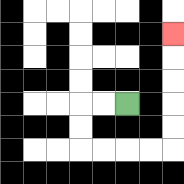{'start': '[5, 4]', 'end': '[7, 1]', 'path_directions': 'L,L,D,D,R,R,R,R,U,U,U,U,U', 'path_coordinates': '[[5, 4], [4, 4], [3, 4], [3, 5], [3, 6], [4, 6], [5, 6], [6, 6], [7, 6], [7, 5], [7, 4], [7, 3], [7, 2], [7, 1]]'}